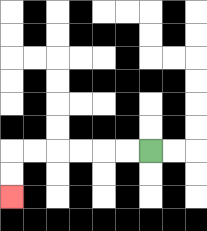{'start': '[6, 6]', 'end': '[0, 8]', 'path_directions': 'L,L,L,L,L,L,D,D', 'path_coordinates': '[[6, 6], [5, 6], [4, 6], [3, 6], [2, 6], [1, 6], [0, 6], [0, 7], [0, 8]]'}